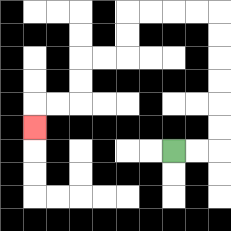{'start': '[7, 6]', 'end': '[1, 5]', 'path_directions': 'R,R,U,U,U,U,U,U,L,L,L,L,D,D,L,L,D,D,L,L,D', 'path_coordinates': '[[7, 6], [8, 6], [9, 6], [9, 5], [9, 4], [9, 3], [9, 2], [9, 1], [9, 0], [8, 0], [7, 0], [6, 0], [5, 0], [5, 1], [5, 2], [4, 2], [3, 2], [3, 3], [3, 4], [2, 4], [1, 4], [1, 5]]'}